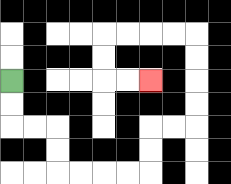{'start': '[0, 3]', 'end': '[6, 3]', 'path_directions': 'D,D,R,R,D,D,R,R,R,R,U,U,R,R,U,U,U,U,L,L,L,L,D,D,R,R', 'path_coordinates': '[[0, 3], [0, 4], [0, 5], [1, 5], [2, 5], [2, 6], [2, 7], [3, 7], [4, 7], [5, 7], [6, 7], [6, 6], [6, 5], [7, 5], [8, 5], [8, 4], [8, 3], [8, 2], [8, 1], [7, 1], [6, 1], [5, 1], [4, 1], [4, 2], [4, 3], [5, 3], [6, 3]]'}